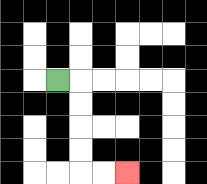{'start': '[2, 3]', 'end': '[5, 7]', 'path_directions': 'R,D,D,D,D,R,R', 'path_coordinates': '[[2, 3], [3, 3], [3, 4], [3, 5], [3, 6], [3, 7], [4, 7], [5, 7]]'}